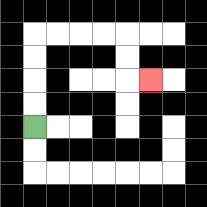{'start': '[1, 5]', 'end': '[6, 3]', 'path_directions': 'U,U,U,U,R,R,R,R,D,D,R', 'path_coordinates': '[[1, 5], [1, 4], [1, 3], [1, 2], [1, 1], [2, 1], [3, 1], [4, 1], [5, 1], [5, 2], [5, 3], [6, 3]]'}